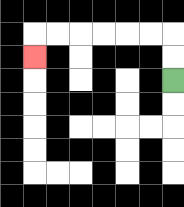{'start': '[7, 3]', 'end': '[1, 2]', 'path_directions': 'U,U,L,L,L,L,L,L,D', 'path_coordinates': '[[7, 3], [7, 2], [7, 1], [6, 1], [5, 1], [4, 1], [3, 1], [2, 1], [1, 1], [1, 2]]'}